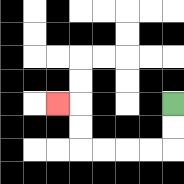{'start': '[7, 4]', 'end': '[2, 4]', 'path_directions': 'D,D,L,L,L,L,U,U,L', 'path_coordinates': '[[7, 4], [7, 5], [7, 6], [6, 6], [5, 6], [4, 6], [3, 6], [3, 5], [3, 4], [2, 4]]'}